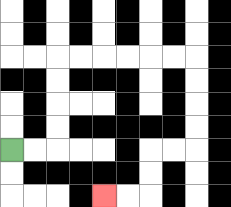{'start': '[0, 6]', 'end': '[4, 8]', 'path_directions': 'R,R,U,U,U,U,R,R,R,R,R,R,D,D,D,D,L,L,D,D,L,L', 'path_coordinates': '[[0, 6], [1, 6], [2, 6], [2, 5], [2, 4], [2, 3], [2, 2], [3, 2], [4, 2], [5, 2], [6, 2], [7, 2], [8, 2], [8, 3], [8, 4], [8, 5], [8, 6], [7, 6], [6, 6], [6, 7], [6, 8], [5, 8], [4, 8]]'}